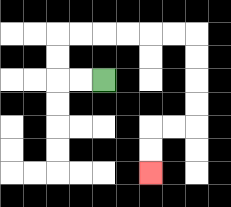{'start': '[4, 3]', 'end': '[6, 7]', 'path_directions': 'L,L,U,U,R,R,R,R,R,R,D,D,D,D,L,L,D,D', 'path_coordinates': '[[4, 3], [3, 3], [2, 3], [2, 2], [2, 1], [3, 1], [4, 1], [5, 1], [6, 1], [7, 1], [8, 1], [8, 2], [8, 3], [8, 4], [8, 5], [7, 5], [6, 5], [6, 6], [6, 7]]'}